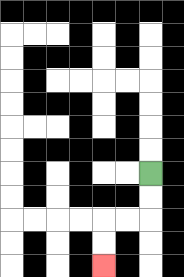{'start': '[6, 7]', 'end': '[4, 11]', 'path_directions': 'D,D,L,L,D,D', 'path_coordinates': '[[6, 7], [6, 8], [6, 9], [5, 9], [4, 9], [4, 10], [4, 11]]'}